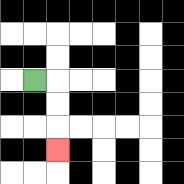{'start': '[1, 3]', 'end': '[2, 6]', 'path_directions': 'R,D,D,D', 'path_coordinates': '[[1, 3], [2, 3], [2, 4], [2, 5], [2, 6]]'}